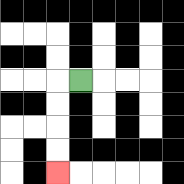{'start': '[3, 3]', 'end': '[2, 7]', 'path_directions': 'L,D,D,D,D', 'path_coordinates': '[[3, 3], [2, 3], [2, 4], [2, 5], [2, 6], [2, 7]]'}